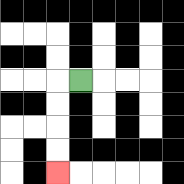{'start': '[3, 3]', 'end': '[2, 7]', 'path_directions': 'L,D,D,D,D', 'path_coordinates': '[[3, 3], [2, 3], [2, 4], [2, 5], [2, 6], [2, 7]]'}